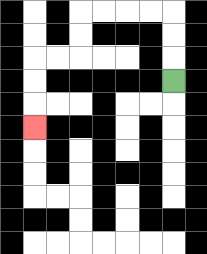{'start': '[7, 3]', 'end': '[1, 5]', 'path_directions': 'U,U,U,L,L,L,L,D,D,L,L,D,D,D', 'path_coordinates': '[[7, 3], [7, 2], [7, 1], [7, 0], [6, 0], [5, 0], [4, 0], [3, 0], [3, 1], [3, 2], [2, 2], [1, 2], [1, 3], [1, 4], [1, 5]]'}